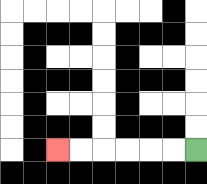{'start': '[8, 6]', 'end': '[2, 6]', 'path_directions': 'L,L,L,L,L,L', 'path_coordinates': '[[8, 6], [7, 6], [6, 6], [5, 6], [4, 6], [3, 6], [2, 6]]'}